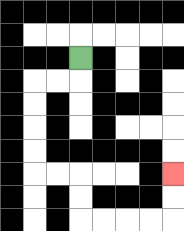{'start': '[3, 2]', 'end': '[7, 7]', 'path_directions': 'D,L,L,D,D,D,D,R,R,D,D,R,R,R,R,U,U', 'path_coordinates': '[[3, 2], [3, 3], [2, 3], [1, 3], [1, 4], [1, 5], [1, 6], [1, 7], [2, 7], [3, 7], [3, 8], [3, 9], [4, 9], [5, 9], [6, 9], [7, 9], [7, 8], [7, 7]]'}